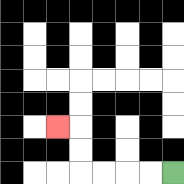{'start': '[7, 7]', 'end': '[2, 5]', 'path_directions': 'L,L,L,L,U,U,L', 'path_coordinates': '[[7, 7], [6, 7], [5, 7], [4, 7], [3, 7], [3, 6], [3, 5], [2, 5]]'}